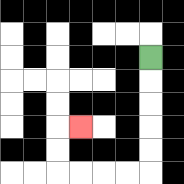{'start': '[6, 2]', 'end': '[3, 5]', 'path_directions': 'D,D,D,D,D,L,L,L,L,U,U,R', 'path_coordinates': '[[6, 2], [6, 3], [6, 4], [6, 5], [6, 6], [6, 7], [5, 7], [4, 7], [3, 7], [2, 7], [2, 6], [2, 5], [3, 5]]'}